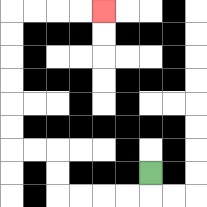{'start': '[6, 7]', 'end': '[4, 0]', 'path_directions': 'D,L,L,L,L,U,U,L,L,U,U,U,U,U,U,R,R,R,R', 'path_coordinates': '[[6, 7], [6, 8], [5, 8], [4, 8], [3, 8], [2, 8], [2, 7], [2, 6], [1, 6], [0, 6], [0, 5], [0, 4], [0, 3], [0, 2], [0, 1], [0, 0], [1, 0], [2, 0], [3, 0], [4, 0]]'}